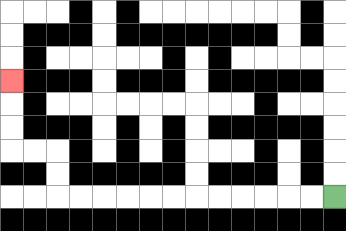{'start': '[14, 8]', 'end': '[0, 3]', 'path_directions': 'L,L,L,L,L,L,L,L,L,L,L,L,U,U,L,L,U,U,U', 'path_coordinates': '[[14, 8], [13, 8], [12, 8], [11, 8], [10, 8], [9, 8], [8, 8], [7, 8], [6, 8], [5, 8], [4, 8], [3, 8], [2, 8], [2, 7], [2, 6], [1, 6], [0, 6], [0, 5], [0, 4], [0, 3]]'}